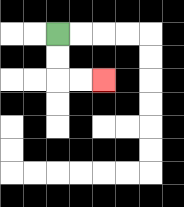{'start': '[2, 1]', 'end': '[4, 3]', 'path_directions': 'D,D,R,R', 'path_coordinates': '[[2, 1], [2, 2], [2, 3], [3, 3], [4, 3]]'}